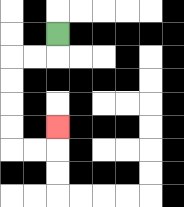{'start': '[2, 1]', 'end': '[2, 5]', 'path_directions': 'D,L,L,D,D,D,D,R,R,U', 'path_coordinates': '[[2, 1], [2, 2], [1, 2], [0, 2], [0, 3], [0, 4], [0, 5], [0, 6], [1, 6], [2, 6], [2, 5]]'}